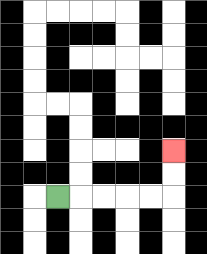{'start': '[2, 8]', 'end': '[7, 6]', 'path_directions': 'R,R,R,R,R,U,U', 'path_coordinates': '[[2, 8], [3, 8], [4, 8], [5, 8], [6, 8], [7, 8], [7, 7], [7, 6]]'}